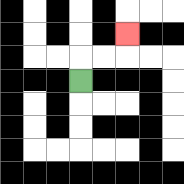{'start': '[3, 3]', 'end': '[5, 1]', 'path_directions': 'U,R,R,U', 'path_coordinates': '[[3, 3], [3, 2], [4, 2], [5, 2], [5, 1]]'}